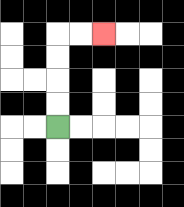{'start': '[2, 5]', 'end': '[4, 1]', 'path_directions': 'U,U,U,U,R,R', 'path_coordinates': '[[2, 5], [2, 4], [2, 3], [2, 2], [2, 1], [3, 1], [4, 1]]'}